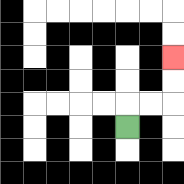{'start': '[5, 5]', 'end': '[7, 2]', 'path_directions': 'U,R,R,U,U', 'path_coordinates': '[[5, 5], [5, 4], [6, 4], [7, 4], [7, 3], [7, 2]]'}